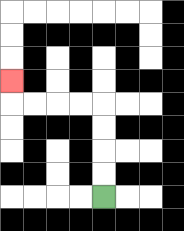{'start': '[4, 8]', 'end': '[0, 3]', 'path_directions': 'U,U,U,U,L,L,L,L,U', 'path_coordinates': '[[4, 8], [4, 7], [4, 6], [4, 5], [4, 4], [3, 4], [2, 4], [1, 4], [0, 4], [0, 3]]'}